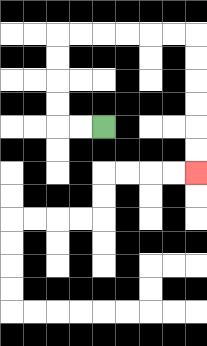{'start': '[4, 5]', 'end': '[8, 7]', 'path_directions': 'L,L,U,U,U,U,R,R,R,R,R,R,D,D,D,D,D,D', 'path_coordinates': '[[4, 5], [3, 5], [2, 5], [2, 4], [2, 3], [2, 2], [2, 1], [3, 1], [4, 1], [5, 1], [6, 1], [7, 1], [8, 1], [8, 2], [8, 3], [8, 4], [8, 5], [8, 6], [8, 7]]'}